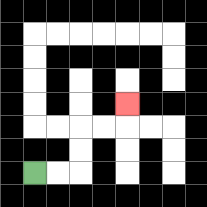{'start': '[1, 7]', 'end': '[5, 4]', 'path_directions': 'R,R,U,U,R,R,U', 'path_coordinates': '[[1, 7], [2, 7], [3, 7], [3, 6], [3, 5], [4, 5], [5, 5], [5, 4]]'}